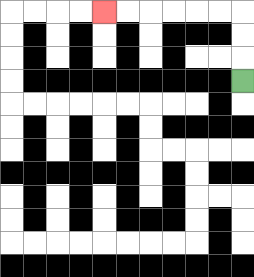{'start': '[10, 3]', 'end': '[4, 0]', 'path_directions': 'U,U,U,L,L,L,L,L,L', 'path_coordinates': '[[10, 3], [10, 2], [10, 1], [10, 0], [9, 0], [8, 0], [7, 0], [6, 0], [5, 0], [4, 0]]'}